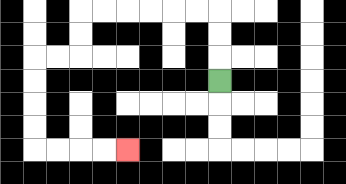{'start': '[9, 3]', 'end': '[5, 6]', 'path_directions': 'U,U,U,L,L,L,L,L,L,D,D,L,L,D,D,D,D,R,R,R,R', 'path_coordinates': '[[9, 3], [9, 2], [9, 1], [9, 0], [8, 0], [7, 0], [6, 0], [5, 0], [4, 0], [3, 0], [3, 1], [3, 2], [2, 2], [1, 2], [1, 3], [1, 4], [1, 5], [1, 6], [2, 6], [3, 6], [4, 6], [5, 6]]'}